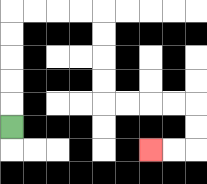{'start': '[0, 5]', 'end': '[6, 6]', 'path_directions': 'U,U,U,U,U,R,R,R,R,D,D,D,D,R,R,R,R,D,D,L,L', 'path_coordinates': '[[0, 5], [0, 4], [0, 3], [0, 2], [0, 1], [0, 0], [1, 0], [2, 0], [3, 0], [4, 0], [4, 1], [4, 2], [4, 3], [4, 4], [5, 4], [6, 4], [7, 4], [8, 4], [8, 5], [8, 6], [7, 6], [6, 6]]'}